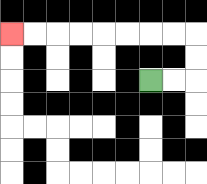{'start': '[6, 3]', 'end': '[0, 1]', 'path_directions': 'R,R,U,U,L,L,L,L,L,L,L,L', 'path_coordinates': '[[6, 3], [7, 3], [8, 3], [8, 2], [8, 1], [7, 1], [6, 1], [5, 1], [4, 1], [3, 1], [2, 1], [1, 1], [0, 1]]'}